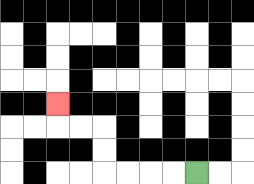{'start': '[8, 7]', 'end': '[2, 4]', 'path_directions': 'L,L,L,L,U,U,L,L,U', 'path_coordinates': '[[8, 7], [7, 7], [6, 7], [5, 7], [4, 7], [4, 6], [4, 5], [3, 5], [2, 5], [2, 4]]'}